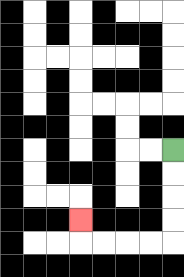{'start': '[7, 6]', 'end': '[3, 9]', 'path_directions': 'D,D,D,D,L,L,L,L,U', 'path_coordinates': '[[7, 6], [7, 7], [7, 8], [7, 9], [7, 10], [6, 10], [5, 10], [4, 10], [3, 10], [3, 9]]'}